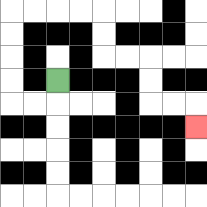{'start': '[2, 3]', 'end': '[8, 5]', 'path_directions': 'D,L,L,U,U,U,U,R,R,R,R,D,D,R,R,D,D,R,R,D', 'path_coordinates': '[[2, 3], [2, 4], [1, 4], [0, 4], [0, 3], [0, 2], [0, 1], [0, 0], [1, 0], [2, 0], [3, 0], [4, 0], [4, 1], [4, 2], [5, 2], [6, 2], [6, 3], [6, 4], [7, 4], [8, 4], [8, 5]]'}